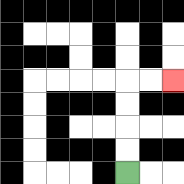{'start': '[5, 7]', 'end': '[7, 3]', 'path_directions': 'U,U,U,U,R,R', 'path_coordinates': '[[5, 7], [5, 6], [5, 5], [5, 4], [5, 3], [6, 3], [7, 3]]'}